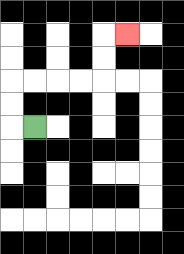{'start': '[1, 5]', 'end': '[5, 1]', 'path_directions': 'L,U,U,R,R,R,R,U,U,R', 'path_coordinates': '[[1, 5], [0, 5], [0, 4], [0, 3], [1, 3], [2, 3], [3, 3], [4, 3], [4, 2], [4, 1], [5, 1]]'}